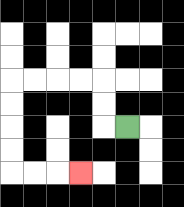{'start': '[5, 5]', 'end': '[3, 7]', 'path_directions': 'L,U,U,L,L,L,L,D,D,D,D,R,R,R', 'path_coordinates': '[[5, 5], [4, 5], [4, 4], [4, 3], [3, 3], [2, 3], [1, 3], [0, 3], [0, 4], [0, 5], [0, 6], [0, 7], [1, 7], [2, 7], [3, 7]]'}